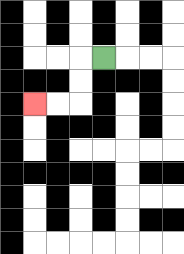{'start': '[4, 2]', 'end': '[1, 4]', 'path_directions': 'L,D,D,L,L', 'path_coordinates': '[[4, 2], [3, 2], [3, 3], [3, 4], [2, 4], [1, 4]]'}